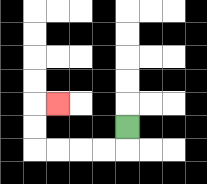{'start': '[5, 5]', 'end': '[2, 4]', 'path_directions': 'D,L,L,L,L,U,U,R', 'path_coordinates': '[[5, 5], [5, 6], [4, 6], [3, 6], [2, 6], [1, 6], [1, 5], [1, 4], [2, 4]]'}